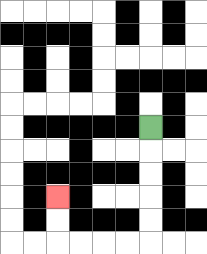{'start': '[6, 5]', 'end': '[2, 8]', 'path_directions': 'D,D,D,D,D,L,L,L,L,U,U', 'path_coordinates': '[[6, 5], [6, 6], [6, 7], [6, 8], [6, 9], [6, 10], [5, 10], [4, 10], [3, 10], [2, 10], [2, 9], [2, 8]]'}